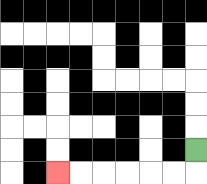{'start': '[8, 6]', 'end': '[2, 7]', 'path_directions': 'D,L,L,L,L,L,L', 'path_coordinates': '[[8, 6], [8, 7], [7, 7], [6, 7], [5, 7], [4, 7], [3, 7], [2, 7]]'}